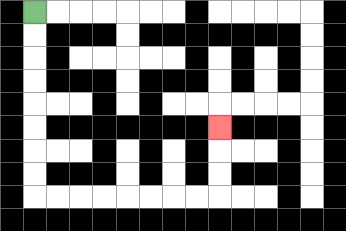{'start': '[1, 0]', 'end': '[9, 5]', 'path_directions': 'D,D,D,D,D,D,D,D,R,R,R,R,R,R,R,R,U,U,U', 'path_coordinates': '[[1, 0], [1, 1], [1, 2], [1, 3], [1, 4], [1, 5], [1, 6], [1, 7], [1, 8], [2, 8], [3, 8], [4, 8], [5, 8], [6, 8], [7, 8], [8, 8], [9, 8], [9, 7], [9, 6], [9, 5]]'}